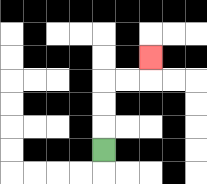{'start': '[4, 6]', 'end': '[6, 2]', 'path_directions': 'U,U,U,R,R,U', 'path_coordinates': '[[4, 6], [4, 5], [4, 4], [4, 3], [5, 3], [6, 3], [6, 2]]'}